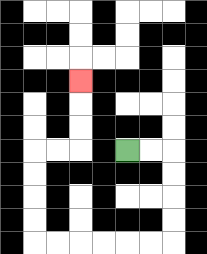{'start': '[5, 6]', 'end': '[3, 3]', 'path_directions': 'R,R,D,D,D,D,L,L,L,L,L,L,U,U,U,U,R,R,U,U,U', 'path_coordinates': '[[5, 6], [6, 6], [7, 6], [7, 7], [7, 8], [7, 9], [7, 10], [6, 10], [5, 10], [4, 10], [3, 10], [2, 10], [1, 10], [1, 9], [1, 8], [1, 7], [1, 6], [2, 6], [3, 6], [3, 5], [3, 4], [3, 3]]'}